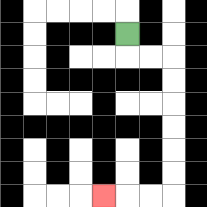{'start': '[5, 1]', 'end': '[4, 8]', 'path_directions': 'D,R,R,D,D,D,D,D,D,L,L,L', 'path_coordinates': '[[5, 1], [5, 2], [6, 2], [7, 2], [7, 3], [7, 4], [7, 5], [7, 6], [7, 7], [7, 8], [6, 8], [5, 8], [4, 8]]'}